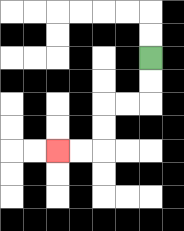{'start': '[6, 2]', 'end': '[2, 6]', 'path_directions': 'D,D,L,L,D,D,L,L', 'path_coordinates': '[[6, 2], [6, 3], [6, 4], [5, 4], [4, 4], [4, 5], [4, 6], [3, 6], [2, 6]]'}